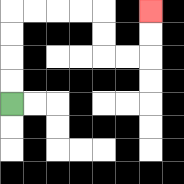{'start': '[0, 4]', 'end': '[6, 0]', 'path_directions': 'U,U,U,U,R,R,R,R,D,D,R,R,U,U', 'path_coordinates': '[[0, 4], [0, 3], [0, 2], [0, 1], [0, 0], [1, 0], [2, 0], [3, 0], [4, 0], [4, 1], [4, 2], [5, 2], [6, 2], [6, 1], [6, 0]]'}